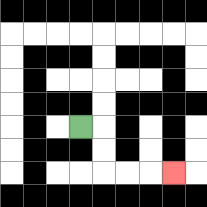{'start': '[3, 5]', 'end': '[7, 7]', 'path_directions': 'R,D,D,R,R,R', 'path_coordinates': '[[3, 5], [4, 5], [4, 6], [4, 7], [5, 7], [6, 7], [7, 7]]'}